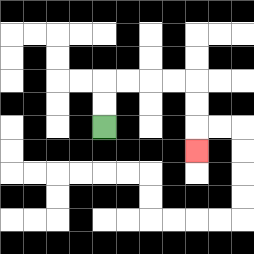{'start': '[4, 5]', 'end': '[8, 6]', 'path_directions': 'U,U,R,R,R,R,D,D,D', 'path_coordinates': '[[4, 5], [4, 4], [4, 3], [5, 3], [6, 3], [7, 3], [8, 3], [8, 4], [8, 5], [8, 6]]'}